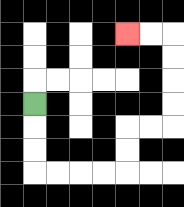{'start': '[1, 4]', 'end': '[5, 1]', 'path_directions': 'D,D,D,R,R,R,R,U,U,R,R,U,U,U,U,L,L', 'path_coordinates': '[[1, 4], [1, 5], [1, 6], [1, 7], [2, 7], [3, 7], [4, 7], [5, 7], [5, 6], [5, 5], [6, 5], [7, 5], [7, 4], [7, 3], [7, 2], [7, 1], [6, 1], [5, 1]]'}